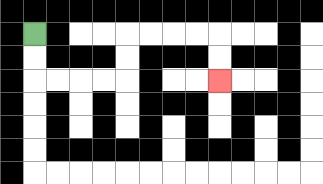{'start': '[1, 1]', 'end': '[9, 3]', 'path_directions': 'D,D,R,R,R,R,U,U,R,R,R,R,D,D', 'path_coordinates': '[[1, 1], [1, 2], [1, 3], [2, 3], [3, 3], [4, 3], [5, 3], [5, 2], [5, 1], [6, 1], [7, 1], [8, 1], [9, 1], [9, 2], [9, 3]]'}